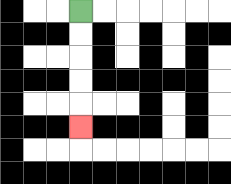{'start': '[3, 0]', 'end': '[3, 5]', 'path_directions': 'D,D,D,D,D', 'path_coordinates': '[[3, 0], [3, 1], [3, 2], [3, 3], [3, 4], [3, 5]]'}